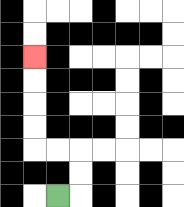{'start': '[2, 8]', 'end': '[1, 2]', 'path_directions': 'R,U,U,L,L,U,U,U,U', 'path_coordinates': '[[2, 8], [3, 8], [3, 7], [3, 6], [2, 6], [1, 6], [1, 5], [1, 4], [1, 3], [1, 2]]'}